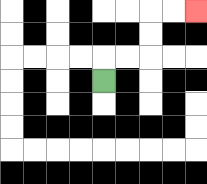{'start': '[4, 3]', 'end': '[8, 0]', 'path_directions': 'U,R,R,U,U,R,R', 'path_coordinates': '[[4, 3], [4, 2], [5, 2], [6, 2], [6, 1], [6, 0], [7, 0], [8, 0]]'}